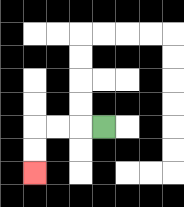{'start': '[4, 5]', 'end': '[1, 7]', 'path_directions': 'L,L,L,D,D', 'path_coordinates': '[[4, 5], [3, 5], [2, 5], [1, 5], [1, 6], [1, 7]]'}